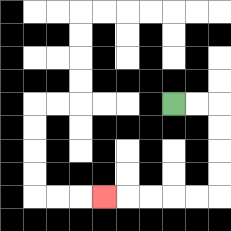{'start': '[7, 4]', 'end': '[4, 8]', 'path_directions': 'R,R,D,D,D,D,L,L,L,L,L', 'path_coordinates': '[[7, 4], [8, 4], [9, 4], [9, 5], [9, 6], [9, 7], [9, 8], [8, 8], [7, 8], [6, 8], [5, 8], [4, 8]]'}